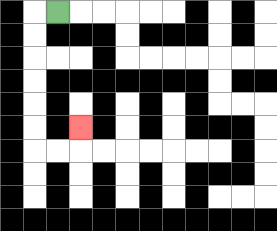{'start': '[2, 0]', 'end': '[3, 5]', 'path_directions': 'L,D,D,D,D,D,D,R,R,U', 'path_coordinates': '[[2, 0], [1, 0], [1, 1], [1, 2], [1, 3], [1, 4], [1, 5], [1, 6], [2, 6], [3, 6], [3, 5]]'}